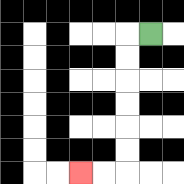{'start': '[6, 1]', 'end': '[3, 7]', 'path_directions': 'L,D,D,D,D,D,D,L,L', 'path_coordinates': '[[6, 1], [5, 1], [5, 2], [5, 3], [5, 4], [5, 5], [5, 6], [5, 7], [4, 7], [3, 7]]'}